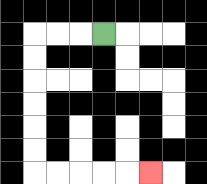{'start': '[4, 1]', 'end': '[6, 7]', 'path_directions': 'L,L,L,D,D,D,D,D,D,R,R,R,R,R', 'path_coordinates': '[[4, 1], [3, 1], [2, 1], [1, 1], [1, 2], [1, 3], [1, 4], [1, 5], [1, 6], [1, 7], [2, 7], [3, 7], [4, 7], [5, 7], [6, 7]]'}